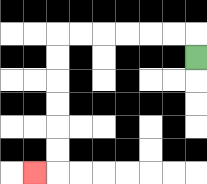{'start': '[8, 2]', 'end': '[1, 7]', 'path_directions': 'U,L,L,L,L,L,L,D,D,D,D,D,D,L', 'path_coordinates': '[[8, 2], [8, 1], [7, 1], [6, 1], [5, 1], [4, 1], [3, 1], [2, 1], [2, 2], [2, 3], [2, 4], [2, 5], [2, 6], [2, 7], [1, 7]]'}